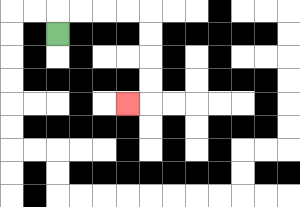{'start': '[2, 1]', 'end': '[5, 4]', 'path_directions': 'U,R,R,R,R,D,D,D,D,L', 'path_coordinates': '[[2, 1], [2, 0], [3, 0], [4, 0], [5, 0], [6, 0], [6, 1], [6, 2], [6, 3], [6, 4], [5, 4]]'}